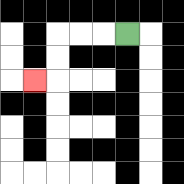{'start': '[5, 1]', 'end': '[1, 3]', 'path_directions': 'L,L,L,D,D,L', 'path_coordinates': '[[5, 1], [4, 1], [3, 1], [2, 1], [2, 2], [2, 3], [1, 3]]'}